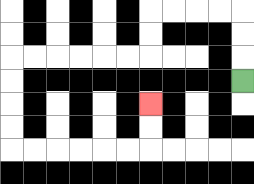{'start': '[10, 3]', 'end': '[6, 4]', 'path_directions': 'U,U,U,L,L,L,L,D,D,L,L,L,L,L,L,D,D,D,D,R,R,R,R,R,R,U,U', 'path_coordinates': '[[10, 3], [10, 2], [10, 1], [10, 0], [9, 0], [8, 0], [7, 0], [6, 0], [6, 1], [6, 2], [5, 2], [4, 2], [3, 2], [2, 2], [1, 2], [0, 2], [0, 3], [0, 4], [0, 5], [0, 6], [1, 6], [2, 6], [3, 6], [4, 6], [5, 6], [6, 6], [6, 5], [6, 4]]'}